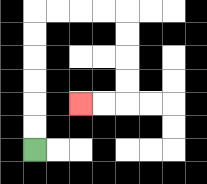{'start': '[1, 6]', 'end': '[3, 4]', 'path_directions': 'U,U,U,U,U,U,R,R,R,R,D,D,D,D,L,L', 'path_coordinates': '[[1, 6], [1, 5], [1, 4], [1, 3], [1, 2], [1, 1], [1, 0], [2, 0], [3, 0], [4, 0], [5, 0], [5, 1], [5, 2], [5, 3], [5, 4], [4, 4], [3, 4]]'}